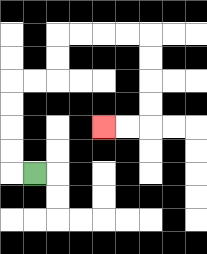{'start': '[1, 7]', 'end': '[4, 5]', 'path_directions': 'L,U,U,U,U,R,R,U,U,R,R,R,R,D,D,D,D,L,L', 'path_coordinates': '[[1, 7], [0, 7], [0, 6], [0, 5], [0, 4], [0, 3], [1, 3], [2, 3], [2, 2], [2, 1], [3, 1], [4, 1], [5, 1], [6, 1], [6, 2], [6, 3], [6, 4], [6, 5], [5, 5], [4, 5]]'}